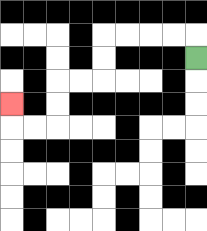{'start': '[8, 2]', 'end': '[0, 4]', 'path_directions': 'U,L,L,L,L,D,D,L,L,D,D,L,L,U', 'path_coordinates': '[[8, 2], [8, 1], [7, 1], [6, 1], [5, 1], [4, 1], [4, 2], [4, 3], [3, 3], [2, 3], [2, 4], [2, 5], [1, 5], [0, 5], [0, 4]]'}